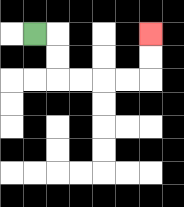{'start': '[1, 1]', 'end': '[6, 1]', 'path_directions': 'R,D,D,R,R,R,R,U,U', 'path_coordinates': '[[1, 1], [2, 1], [2, 2], [2, 3], [3, 3], [4, 3], [5, 3], [6, 3], [6, 2], [6, 1]]'}